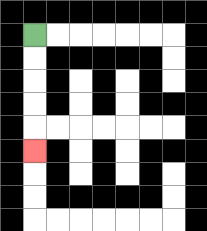{'start': '[1, 1]', 'end': '[1, 6]', 'path_directions': 'D,D,D,D,D', 'path_coordinates': '[[1, 1], [1, 2], [1, 3], [1, 4], [1, 5], [1, 6]]'}